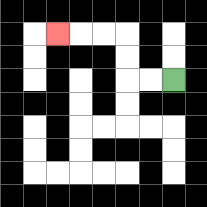{'start': '[7, 3]', 'end': '[2, 1]', 'path_directions': 'L,L,U,U,L,L,L', 'path_coordinates': '[[7, 3], [6, 3], [5, 3], [5, 2], [5, 1], [4, 1], [3, 1], [2, 1]]'}